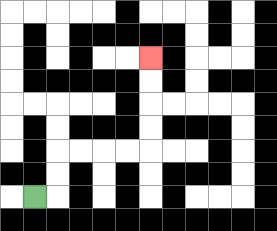{'start': '[1, 8]', 'end': '[6, 2]', 'path_directions': 'R,U,U,R,R,R,R,U,U,U,U', 'path_coordinates': '[[1, 8], [2, 8], [2, 7], [2, 6], [3, 6], [4, 6], [5, 6], [6, 6], [6, 5], [6, 4], [6, 3], [6, 2]]'}